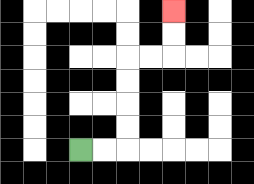{'start': '[3, 6]', 'end': '[7, 0]', 'path_directions': 'R,R,U,U,U,U,R,R,U,U', 'path_coordinates': '[[3, 6], [4, 6], [5, 6], [5, 5], [5, 4], [5, 3], [5, 2], [6, 2], [7, 2], [7, 1], [7, 0]]'}